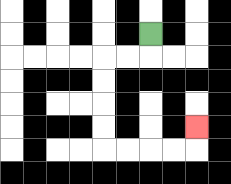{'start': '[6, 1]', 'end': '[8, 5]', 'path_directions': 'D,L,L,D,D,D,D,R,R,R,R,U', 'path_coordinates': '[[6, 1], [6, 2], [5, 2], [4, 2], [4, 3], [4, 4], [4, 5], [4, 6], [5, 6], [6, 6], [7, 6], [8, 6], [8, 5]]'}